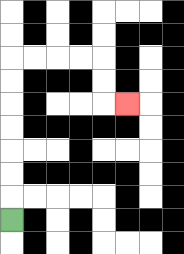{'start': '[0, 9]', 'end': '[5, 4]', 'path_directions': 'U,U,U,U,U,U,U,R,R,R,R,D,D,R', 'path_coordinates': '[[0, 9], [0, 8], [0, 7], [0, 6], [0, 5], [0, 4], [0, 3], [0, 2], [1, 2], [2, 2], [3, 2], [4, 2], [4, 3], [4, 4], [5, 4]]'}